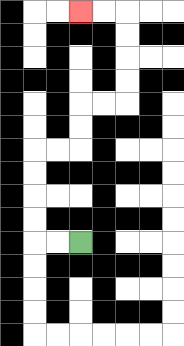{'start': '[3, 10]', 'end': '[3, 0]', 'path_directions': 'L,L,U,U,U,U,R,R,U,U,R,R,U,U,U,U,L,L', 'path_coordinates': '[[3, 10], [2, 10], [1, 10], [1, 9], [1, 8], [1, 7], [1, 6], [2, 6], [3, 6], [3, 5], [3, 4], [4, 4], [5, 4], [5, 3], [5, 2], [5, 1], [5, 0], [4, 0], [3, 0]]'}